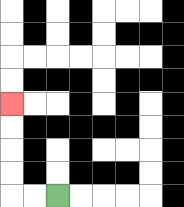{'start': '[2, 8]', 'end': '[0, 4]', 'path_directions': 'L,L,U,U,U,U', 'path_coordinates': '[[2, 8], [1, 8], [0, 8], [0, 7], [0, 6], [0, 5], [0, 4]]'}